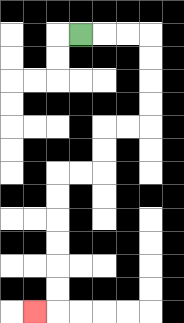{'start': '[3, 1]', 'end': '[1, 13]', 'path_directions': 'R,R,R,D,D,D,D,L,L,D,D,L,L,D,D,D,D,D,D,L', 'path_coordinates': '[[3, 1], [4, 1], [5, 1], [6, 1], [6, 2], [6, 3], [6, 4], [6, 5], [5, 5], [4, 5], [4, 6], [4, 7], [3, 7], [2, 7], [2, 8], [2, 9], [2, 10], [2, 11], [2, 12], [2, 13], [1, 13]]'}